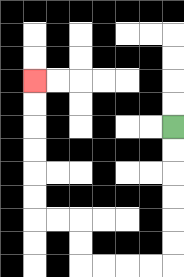{'start': '[7, 5]', 'end': '[1, 3]', 'path_directions': 'D,D,D,D,D,D,L,L,L,L,U,U,L,L,U,U,U,U,U,U', 'path_coordinates': '[[7, 5], [7, 6], [7, 7], [7, 8], [7, 9], [7, 10], [7, 11], [6, 11], [5, 11], [4, 11], [3, 11], [3, 10], [3, 9], [2, 9], [1, 9], [1, 8], [1, 7], [1, 6], [1, 5], [1, 4], [1, 3]]'}